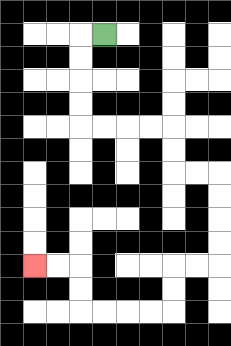{'start': '[4, 1]', 'end': '[1, 11]', 'path_directions': 'L,D,D,D,D,R,R,R,R,D,D,R,R,D,D,D,D,L,L,D,D,L,L,L,L,U,U,L,L', 'path_coordinates': '[[4, 1], [3, 1], [3, 2], [3, 3], [3, 4], [3, 5], [4, 5], [5, 5], [6, 5], [7, 5], [7, 6], [7, 7], [8, 7], [9, 7], [9, 8], [9, 9], [9, 10], [9, 11], [8, 11], [7, 11], [7, 12], [7, 13], [6, 13], [5, 13], [4, 13], [3, 13], [3, 12], [3, 11], [2, 11], [1, 11]]'}